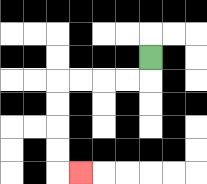{'start': '[6, 2]', 'end': '[3, 7]', 'path_directions': 'D,L,L,L,L,D,D,D,D,R', 'path_coordinates': '[[6, 2], [6, 3], [5, 3], [4, 3], [3, 3], [2, 3], [2, 4], [2, 5], [2, 6], [2, 7], [3, 7]]'}